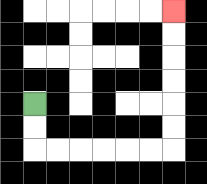{'start': '[1, 4]', 'end': '[7, 0]', 'path_directions': 'D,D,R,R,R,R,R,R,U,U,U,U,U,U', 'path_coordinates': '[[1, 4], [1, 5], [1, 6], [2, 6], [3, 6], [4, 6], [5, 6], [6, 6], [7, 6], [7, 5], [7, 4], [7, 3], [7, 2], [7, 1], [7, 0]]'}